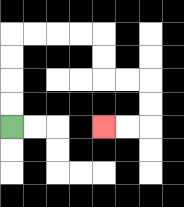{'start': '[0, 5]', 'end': '[4, 5]', 'path_directions': 'U,U,U,U,R,R,R,R,D,D,R,R,D,D,L,L', 'path_coordinates': '[[0, 5], [0, 4], [0, 3], [0, 2], [0, 1], [1, 1], [2, 1], [3, 1], [4, 1], [4, 2], [4, 3], [5, 3], [6, 3], [6, 4], [6, 5], [5, 5], [4, 5]]'}